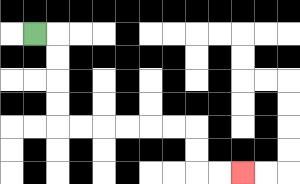{'start': '[1, 1]', 'end': '[10, 7]', 'path_directions': 'R,D,D,D,D,R,R,R,R,R,R,D,D,R,R', 'path_coordinates': '[[1, 1], [2, 1], [2, 2], [2, 3], [2, 4], [2, 5], [3, 5], [4, 5], [5, 5], [6, 5], [7, 5], [8, 5], [8, 6], [8, 7], [9, 7], [10, 7]]'}